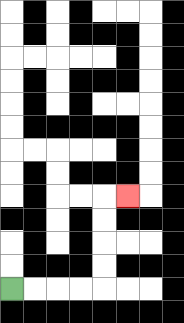{'start': '[0, 12]', 'end': '[5, 8]', 'path_directions': 'R,R,R,R,U,U,U,U,R', 'path_coordinates': '[[0, 12], [1, 12], [2, 12], [3, 12], [4, 12], [4, 11], [4, 10], [4, 9], [4, 8], [5, 8]]'}